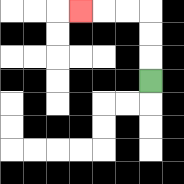{'start': '[6, 3]', 'end': '[3, 0]', 'path_directions': 'U,U,U,L,L,L', 'path_coordinates': '[[6, 3], [6, 2], [6, 1], [6, 0], [5, 0], [4, 0], [3, 0]]'}